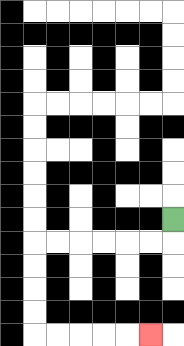{'start': '[7, 9]', 'end': '[6, 14]', 'path_directions': 'D,L,L,L,L,L,L,D,D,D,D,R,R,R,R,R', 'path_coordinates': '[[7, 9], [7, 10], [6, 10], [5, 10], [4, 10], [3, 10], [2, 10], [1, 10], [1, 11], [1, 12], [1, 13], [1, 14], [2, 14], [3, 14], [4, 14], [5, 14], [6, 14]]'}